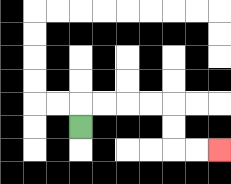{'start': '[3, 5]', 'end': '[9, 6]', 'path_directions': 'U,R,R,R,R,D,D,R,R', 'path_coordinates': '[[3, 5], [3, 4], [4, 4], [5, 4], [6, 4], [7, 4], [7, 5], [7, 6], [8, 6], [9, 6]]'}